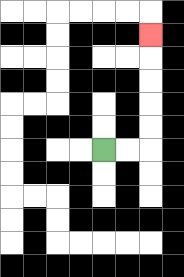{'start': '[4, 6]', 'end': '[6, 1]', 'path_directions': 'R,R,U,U,U,U,U', 'path_coordinates': '[[4, 6], [5, 6], [6, 6], [6, 5], [6, 4], [6, 3], [6, 2], [6, 1]]'}